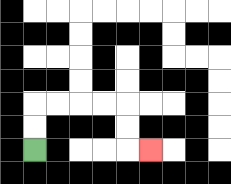{'start': '[1, 6]', 'end': '[6, 6]', 'path_directions': 'U,U,R,R,R,R,D,D,R', 'path_coordinates': '[[1, 6], [1, 5], [1, 4], [2, 4], [3, 4], [4, 4], [5, 4], [5, 5], [5, 6], [6, 6]]'}